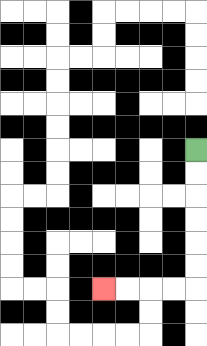{'start': '[8, 6]', 'end': '[4, 12]', 'path_directions': 'D,D,D,D,D,D,L,L,L,L', 'path_coordinates': '[[8, 6], [8, 7], [8, 8], [8, 9], [8, 10], [8, 11], [8, 12], [7, 12], [6, 12], [5, 12], [4, 12]]'}